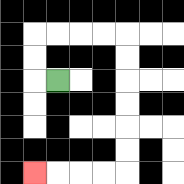{'start': '[2, 3]', 'end': '[1, 7]', 'path_directions': 'L,U,U,R,R,R,R,D,D,D,D,D,D,L,L,L,L', 'path_coordinates': '[[2, 3], [1, 3], [1, 2], [1, 1], [2, 1], [3, 1], [4, 1], [5, 1], [5, 2], [5, 3], [5, 4], [5, 5], [5, 6], [5, 7], [4, 7], [3, 7], [2, 7], [1, 7]]'}